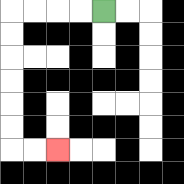{'start': '[4, 0]', 'end': '[2, 6]', 'path_directions': 'L,L,L,L,D,D,D,D,D,D,R,R', 'path_coordinates': '[[4, 0], [3, 0], [2, 0], [1, 0], [0, 0], [0, 1], [0, 2], [0, 3], [0, 4], [0, 5], [0, 6], [1, 6], [2, 6]]'}